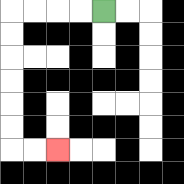{'start': '[4, 0]', 'end': '[2, 6]', 'path_directions': 'L,L,L,L,D,D,D,D,D,D,R,R', 'path_coordinates': '[[4, 0], [3, 0], [2, 0], [1, 0], [0, 0], [0, 1], [0, 2], [0, 3], [0, 4], [0, 5], [0, 6], [1, 6], [2, 6]]'}